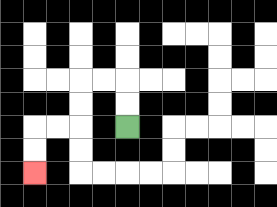{'start': '[5, 5]', 'end': '[1, 7]', 'path_directions': 'U,U,L,L,D,D,L,L,D,D', 'path_coordinates': '[[5, 5], [5, 4], [5, 3], [4, 3], [3, 3], [3, 4], [3, 5], [2, 5], [1, 5], [1, 6], [1, 7]]'}